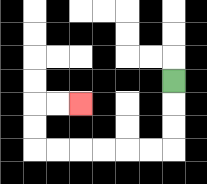{'start': '[7, 3]', 'end': '[3, 4]', 'path_directions': 'D,D,D,L,L,L,L,L,L,U,U,R,R', 'path_coordinates': '[[7, 3], [7, 4], [7, 5], [7, 6], [6, 6], [5, 6], [4, 6], [3, 6], [2, 6], [1, 6], [1, 5], [1, 4], [2, 4], [3, 4]]'}